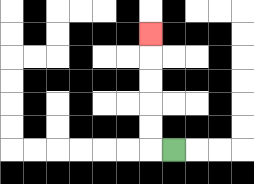{'start': '[7, 6]', 'end': '[6, 1]', 'path_directions': 'L,U,U,U,U,U', 'path_coordinates': '[[7, 6], [6, 6], [6, 5], [6, 4], [6, 3], [6, 2], [6, 1]]'}